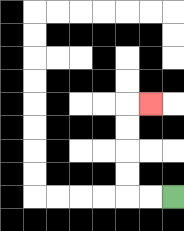{'start': '[7, 8]', 'end': '[6, 4]', 'path_directions': 'L,L,U,U,U,U,R', 'path_coordinates': '[[7, 8], [6, 8], [5, 8], [5, 7], [5, 6], [5, 5], [5, 4], [6, 4]]'}